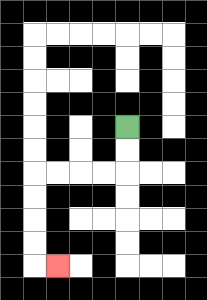{'start': '[5, 5]', 'end': '[2, 11]', 'path_directions': 'D,D,L,L,L,L,D,D,D,D,R', 'path_coordinates': '[[5, 5], [5, 6], [5, 7], [4, 7], [3, 7], [2, 7], [1, 7], [1, 8], [1, 9], [1, 10], [1, 11], [2, 11]]'}